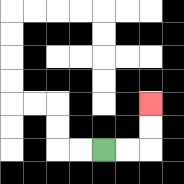{'start': '[4, 6]', 'end': '[6, 4]', 'path_directions': 'R,R,U,U', 'path_coordinates': '[[4, 6], [5, 6], [6, 6], [6, 5], [6, 4]]'}